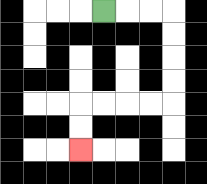{'start': '[4, 0]', 'end': '[3, 6]', 'path_directions': 'R,R,R,D,D,D,D,L,L,L,L,D,D', 'path_coordinates': '[[4, 0], [5, 0], [6, 0], [7, 0], [7, 1], [7, 2], [7, 3], [7, 4], [6, 4], [5, 4], [4, 4], [3, 4], [3, 5], [3, 6]]'}